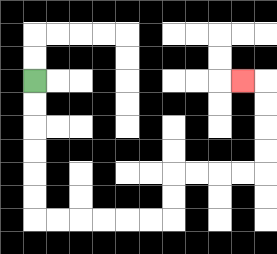{'start': '[1, 3]', 'end': '[10, 3]', 'path_directions': 'D,D,D,D,D,D,R,R,R,R,R,R,U,U,R,R,R,R,U,U,U,U,L', 'path_coordinates': '[[1, 3], [1, 4], [1, 5], [1, 6], [1, 7], [1, 8], [1, 9], [2, 9], [3, 9], [4, 9], [5, 9], [6, 9], [7, 9], [7, 8], [7, 7], [8, 7], [9, 7], [10, 7], [11, 7], [11, 6], [11, 5], [11, 4], [11, 3], [10, 3]]'}